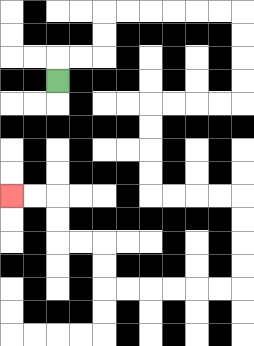{'start': '[2, 3]', 'end': '[0, 8]', 'path_directions': 'U,R,R,U,U,R,R,R,R,R,R,D,D,D,D,L,L,L,L,D,D,D,D,R,R,R,R,D,D,D,D,L,L,L,L,L,L,U,U,L,L,U,U,L,L', 'path_coordinates': '[[2, 3], [2, 2], [3, 2], [4, 2], [4, 1], [4, 0], [5, 0], [6, 0], [7, 0], [8, 0], [9, 0], [10, 0], [10, 1], [10, 2], [10, 3], [10, 4], [9, 4], [8, 4], [7, 4], [6, 4], [6, 5], [6, 6], [6, 7], [6, 8], [7, 8], [8, 8], [9, 8], [10, 8], [10, 9], [10, 10], [10, 11], [10, 12], [9, 12], [8, 12], [7, 12], [6, 12], [5, 12], [4, 12], [4, 11], [4, 10], [3, 10], [2, 10], [2, 9], [2, 8], [1, 8], [0, 8]]'}